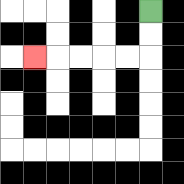{'start': '[6, 0]', 'end': '[1, 2]', 'path_directions': 'D,D,L,L,L,L,L', 'path_coordinates': '[[6, 0], [6, 1], [6, 2], [5, 2], [4, 2], [3, 2], [2, 2], [1, 2]]'}